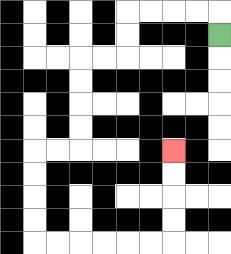{'start': '[9, 1]', 'end': '[7, 6]', 'path_directions': 'U,L,L,L,L,D,D,L,L,D,D,D,D,L,L,D,D,D,D,R,R,R,R,R,R,U,U,U,U', 'path_coordinates': '[[9, 1], [9, 0], [8, 0], [7, 0], [6, 0], [5, 0], [5, 1], [5, 2], [4, 2], [3, 2], [3, 3], [3, 4], [3, 5], [3, 6], [2, 6], [1, 6], [1, 7], [1, 8], [1, 9], [1, 10], [2, 10], [3, 10], [4, 10], [5, 10], [6, 10], [7, 10], [7, 9], [7, 8], [7, 7], [7, 6]]'}